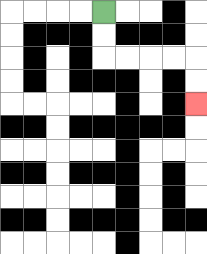{'start': '[4, 0]', 'end': '[8, 4]', 'path_directions': 'D,D,R,R,R,R,D,D', 'path_coordinates': '[[4, 0], [4, 1], [4, 2], [5, 2], [6, 2], [7, 2], [8, 2], [8, 3], [8, 4]]'}